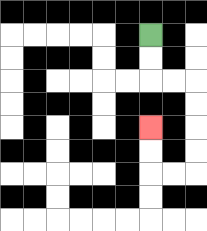{'start': '[6, 1]', 'end': '[6, 5]', 'path_directions': 'D,D,R,R,D,D,D,D,L,L,U,U', 'path_coordinates': '[[6, 1], [6, 2], [6, 3], [7, 3], [8, 3], [8, 4], [8, 5], [8, 6], [8, 7], [7, 7], [6, 7], [6, 6], [6, 5]]'}